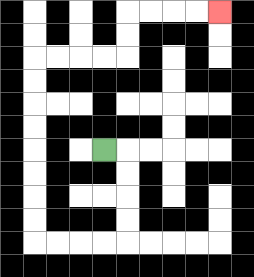{'start': '[4, 6]', 'end': '[9, 0]', 'path_directions': 'R,D,D,D,D,L,L,L,L,U,U,U,U,U,U,U,U,R,R,R,R,U,U,R,R,R,R', 'path_coordinates': '[[4, 6], [5, 6], [5, 7], [5, 8], [5, 9], [5, 10], [4, 10], [3, 10], [2, 10], [1, 10], [1, 9], [1, 8], [1, 7], [1, 6], [1, 5], [1, 4], [1, 3], [1, 2], [2, 2], [3, 2], [4, 2], [5, 2], [5, 1], [5, 0], [6, 0], [7, 0], [8, 0], [9, 0]]'}